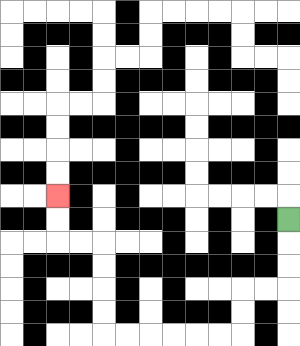{'start': '[12, 9]', 'end': '[2, 8]', 'path_directions': 'D,D,D,L,L,D,D,L,L,L,L,L,L,U,U,U,U,L,L,U,U', 'path_coordinates': '[[12, 9], [12, 10], [12, 11], [12, 12], [11, 12], [10, 12], [10, 13], [10, 14], [9, 14], [8, 14], [7, 14], [6, 14], [5, 14], [4, 14], [4, 13], [4, 12], [4, 11], [4, 10], [3, 10], [2, 10], [2, 9], [2, 8]]'}